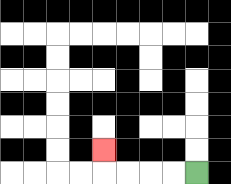{'start': '[8, 7]', 'end': '[4, 6]', 'path_directions': 'L,L,L,L,U', 'path_coordinates': '[[8, 7], [7, 7], [6, 7], [5, 7], [4, 7], [4, 6]]'}